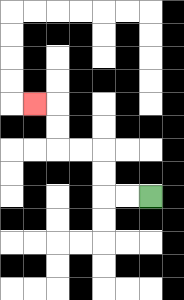{'start': '[6, 8]', 'end': '[1, 4]', 'path_directions': 'L,L,U,U,L,L,U,U,L', 'path_coordinates': '[[6, 8], [5, 8], [4, 8], [4, 7], [4, 6], [3, 6], [2, 6], [2, 5], [2, 4], [1, 4]]'}